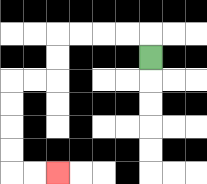{'start': '[6, 2]', 'end': '[2, 7]', 'path_directions': 'U,L,L,L,L,D,D,L,L,D,D,D,D,R,R', 'path_coordinates': '[[6, 2], [6, 1], [5, 1], [4, 1], [3, 1], [2, 1], [2, 2], [2, 3], [1, 3], [0, 3], [0, 4], [0, 5], [0, 6], [0, 7], [1, 7], [2, 7]]'}